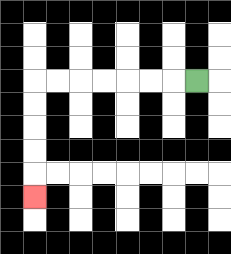{'start': '[8, 3]', 'end': '[1, 8]', 'path_directions': 'L,L,L,L,L,L,L,D,D,D,D,D', 'path_coordinates': '[[8, 3], [7, 3], [6, 3], [5, 3], [4, 3], [3, 3], [2, 3], [1, 3], [1, 4], [1, 5], [1, 6], [1, 7], [1, 8]]'}